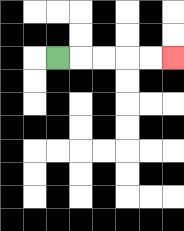{'start': '[2, 2]', 'end': '[7, 2]', 'path_directions': 'R,R,R,R,R', 'path_coordinates': '[[2, 2], [3, 2], [4, 2], [5, 2], [6, 2], [7, 2]]'}